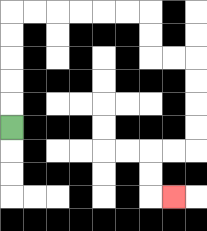{'start': '[0, 5]', 'end': '[7, 8]', 'path_directions': 'U,U,U,U,U,R,R,R,R,R,R,D,D,R,R,D,D,D,D,L,L,D,D,R', 'path_coordinates': '[[0, 5], [0, 4], [0, 3], [0, 2], [0, 1], [0, 0], [1, 0], [2, 0], [3, 0], [4, 0], [5, 0], [6, 0], [6, 1], [6, 2], [7, 2], [8, 2], [8, 3], [8, 4], [8, 5], [8, 6], [7, 6], [6, 6], [6, 7], [6, 8], [7, 8]]'}